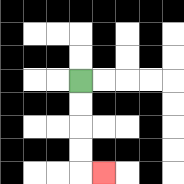{'start': '[3, 3]', 'end': '[4, 7]', 'path_directions': 'D,D,D,D,R', 'path_coordinates': '[[3, 3], [3, 4], [3, 5], [3, 6], [3, 7], [4, 7]]'}